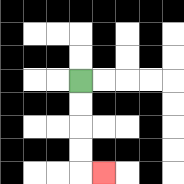{'start': '[3, 3]', 'end': '[4, 7]', 'path_directions': 'D,D,D,D,R', 'path_coordinates': '[[3, 3], [3, 4], [3, 5], [3, 6], [3, 7], [4, 7]]'}